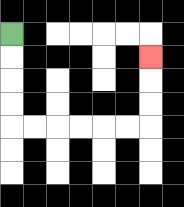{'start': '[0, 1]', 'end': '[6, 2]', 'path_directions': 'D,D,D,D,R,R,R,R,R,R,U,U,U', 'path_coordinates': '[[0, 1], [0, 2], [0, 3], [0, 4], [0, 5], [1, 5], [2, 5], [3, 5], [4, 5], [5, 5], [6, 5], [6, 4], [6, 3], [6, 2]]'}